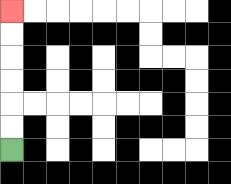{'start': '[0, 6]', 'end': '[0, 0]', 'path_directions': 'U,U,U,U,U,U', 'path_coordinates': '[[0, 6], [0, 5], [0, 4], [0, 3], [0, 2], [0, 1], [0, 0]]'}